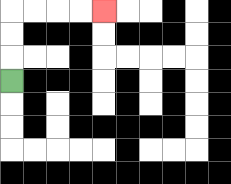{'start': '[0, 3]', 'end': '[4, 0]', 'path_directions': 'U,U,U,R,R,R,R', 'path_coordinates': '[[0, 3], [0, 2], [0, 1], [0, 0], [1, 0], [2, 0], [3, 0], [4, 0]]'}